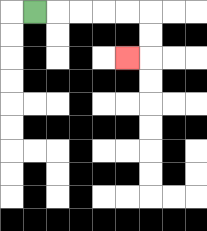{'start': '[1, 0]', 'end': '[5, 2]', 'path_directions': 'R,R,R,R,R,D,D,L', 'path_coordinates': '[[1, 0], [2, 0], [3, 0], [4, 0], [5, 0], [6, 0], [6, 1], [6, 2], [5, 2]]'}